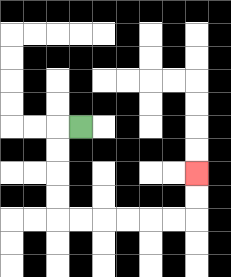{'start': '[3, 5]', 'end': '[8, 7]', 'path_directions': 'L,D,D,D,D,R,R,R,R,R,R,U,U', 'path_coordinates': '[[3, 5], [2, 5], [2, 6], [2, 7], [2, 8], [2, 9], [3, 9], [4, 9], [5, 9], [6, 9], [7, 9], [8, 9], [8, 8], [8, 7]]'}